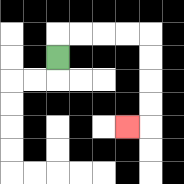{'start': '[2, 2]', 'end': '[5, 5]', 'path_directions': 'U,R,R,R,R,D,D,D,D,L', 'path_coordinates': '[[2, 2], [2, 1], [3, 1], [4, 1], [5, 1], [6, 1], [6, 2], [6, 3], [6, 4], [6, 5], [5, 5]]'}